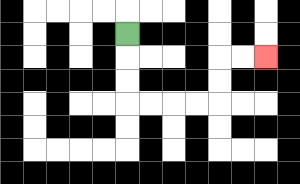{'start': '[5, 1]', 'end': '[11, 2]', 'path_directions': 'D,D,D,R,R,R,R,U,U,R,R', 'path_coordinates': '[[5, 1], [5, 2], [5, 3], [5, 4], [6, 4], [7, 4], [8, 4], [9, 4], [9, 3], [9, 2], [10, 2], [11, 2]]'}